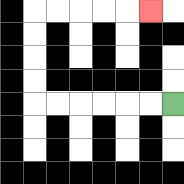{'start': '[7, 4]', 'end': '[6, 0]', 'path_directions': 'L,L,L,L,L,L,U,U,U,U,R,R,R,R,R', 'path_coordinates': '[[7, 4], [6, 4], [5, 4], [4, 4], [3, 4], [2, 4], [1, 4], [1, 3], [1, 2], [1, 1], [1, 0], [2, 0], [3, 0], [4, 0], [5, 0], [6, 0]]'}